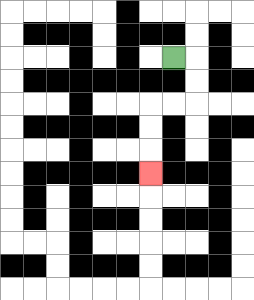{'start': '[7, 2]', 'end': '[6, 7]', 'path_directions': 'R,D,D,L,L,D,D,D', 'path_coordinates': '[[7, 2], [8, 2], [8, 3], [8, 4], [7, 4], [6, 4], [6, 5], [6, 6], [6, 7]]'}